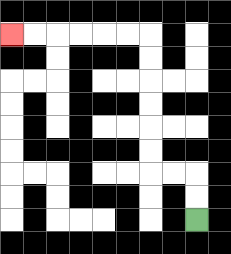{'start': '[8, 9]', 'end': '[0, 1]', 'path_directions': 'U,U,L,L,U,U,U,U,U,U,L,L,L,L,L,L', 'path_coordinates': '[[8, 9], [8, 8], [8, 7], [7, 7], [6, 7], [6, 6], [6, 5], [6, 4], [6, 3], [6, 2], [6, 1], [5, 1], [4, 1], [3, 1], [2, 1], [1, 1], [0, 1]]'}